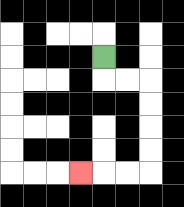{'start': '[4, 2]', 'end': '[3, 7]', 'path_directions': 'D,R,R,D,D,D,D,L,L,L', 'path_coordinates': '[[4, 2], [4, 3], [5, 3], [6, 3], [6, 4], [6, 5], [6, 6], [6, 7], [5, 7], [4, 7], [3, 7]]'}